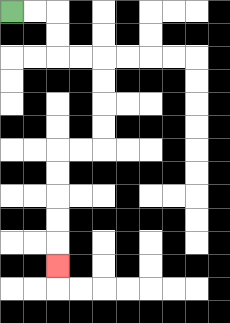{'start': '[0, 0]', 'end': '[2, 11]', 'path_directions': 'R,R,D,D,R,R,D,D,D,D,L,L,D,D,D,D,D', 'path_coordinates': '[[0, 0], [1, 0], [2, 0], [2, 1], [2, 2], [3, 2], [4, 2], [4, 3], [4, 4], [4, 5], [4, 6], [3, 6], [2, 6], [2, 7], [2, 8], [2, 9], [2, 10], [2, 11]]'}